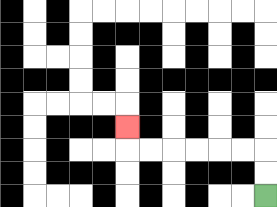{'start': '[11, 8]', 'end': '[5, 5]', 'path_directions': 'U,U,L,L,L,L,L,L,U', 'path_coordinates': '[[11, 8], [11, 7], [11, 6], [10, 6], [9, 6], [8, 6], [7, 6], [6, 6], [5, 6], [5, 5]]'}